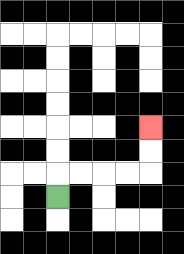{'start': '[2, 8]', 'end': '[6, 5]', 'path_directions': 'U,R,R,R,R,U,U', 'path_coordinates': '[[2, 8], [2, 7], [3, 7], [4, 7], [5, 7], [6, 7], [6, 6], [6, 5]]'}